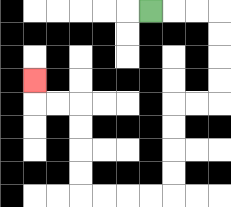{'start': '[6, 0]', 'end': '[1, 3]', 'path_directions': 'R,R,R,D,D,D,D,L,L,D,D,D,D,L,L,L,L,U,U,U,U,L,L,U', 'path_coordinates': '[[6, 0], [7, 0], [8, 0], [9, 0], [9, 1], [9, 2], [9, 3], [9, 4], [8, 4], [7, 4], [7, 5], [7, 6], [7, 7], [7, 8], [6, 8], [5, 8], [4, 8], [3, 8], [3, 7], [3, 6], [3, 5], [3, 4], [2, 4], [1, 4], [1, 3]]'}